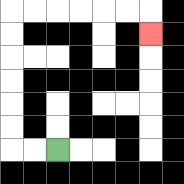{'start': '[2, 6]', 'end': '[6, 1]', 'path_directions': 'L,L,U,U,U,U,U,U,R,R,R,R,R,R,D', 'path_coordinates': '[[2, 6], [1, 6], [0, 6], [0, 5], [0, 4], [0, 3], [0, 2], [0, 1], [0, 0], [1, 0], [2, 0], [3, 0], [4, 0], [5, 0], [6, 0], [6, 1]]'}